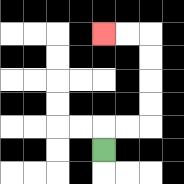{'start': '[4, 6]', 'end': '[4, 1]', 'path_directions': 'U,R,R,U,U,U,U,L,L', 'path_coordinates': '[[4, 6], [4, 5], [5, 5], [6, 5], [6, 4], [6, 3], [6, 2], [6, 1], [5, 1], [4, 1]]'}